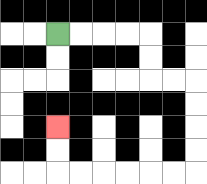{'start': '[2, 1]', 'end': '[2, 5]', 'path_directions': 'R,R,R,R,D,D,R,R,D,D,D,D,L,L,L,L,L,L,U,U', 'path_coordinates': '[[2, 1], [3, 1], [4, 1], [5, 1], [6, 1], [6, 2], [6, 3], [7, 3], [8, 3], [8, 4], [8, 5], [8, 6], [8, 7], [7, 7], [6, 7], [5, 7], [4, 7], [3, 7], [2, 7], [2, 6], [2, 5]]'}